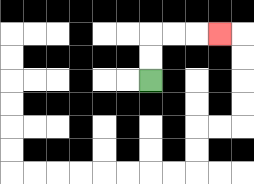{'start': '[6, 3]', 'end': '[9, 1]', 'path_directions': 'U,U,R,R,R', 'path_coordinates': '[[6, 3], [6, 2], [6, 1], [7, 1], [8, 1], [9, 1]]'}